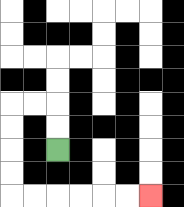{'start': '[2, 6]', 'end': '[6, 8]', 'path_directions': 'U,U,L,L,D,D,D,D,R,R,R,R,R,R', 'path_coordinates': '[[2, 6], [2, 5], [2, 4], [1, 4], [0, 4], [0, 5], [0, 6], [0, 7], [0, 8], [1, 8], [2, 8], [3, 8], [4, 8], [5, 8], [6, 8]]'}